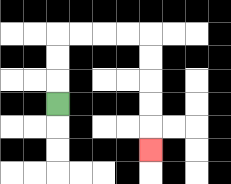{'start': '[2, 4]', 'end': '[6, 6]', 'path_directions': 'U,U,U,R,R,R,R,D,D,D,D,D', 'path_coordinates': '[[2, 4], [2, 3], [2, 2], [2, 1], [3, 1], [4, 1], [5, 1], [6, 1], [6, 2], [6, 3], [6, 4], [6, 5], [6, 6]]'}